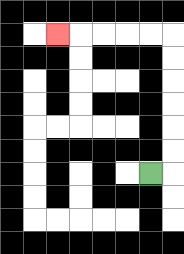{'start': '[6, 7]', 'end': '[2, 1]', 'path_directions': 'R,U,U,U,U,U,U,L,L,L,L,L', 'path_coordinates': '[[6, 7], [7, 7], [7, 6], [7, 5], [7, 4], [7, 3], [7, 2], [7, 1], [6, 1], [5, 1], [4, 1], [3, 1], [2, 1]]'}